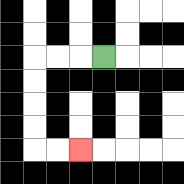{'start': '[4, 2]', 'end': '[3, 6]', 'path_directions': 'L,L,L,D,D,D,D,R,R', 'path_coordinates': '[[4, 2], [3, 2], [2, 2], [1, 2], [1, 3], [1, 4], [1, 5], [1, 6], [2, 6], [3, 6]]'}